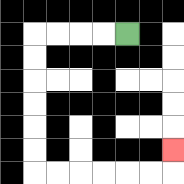{'start': '[5, 1]', 'end': '[7, 6]', 'path_directions': 'L,L,L,L,D,D,D,D,D,D,R,R,R,R,R,R,U', 'path_coordinates': '[[5, 1], [4, 1], [3, 1], [2, 1], [1, 1], [1, 2], [1, 3], [1, 4], [1, 5], [1, 6], [1, 7], [2, 7], [3, 7], [4, 7], [5, 7], [6, 7], [7, 7], [7, 6]]'}